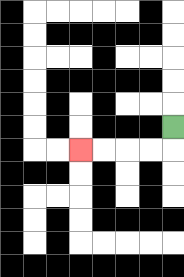{'start': '[7, 5]', 'end': '[3, 6]', 'path_directions': 'D,L,L,L,L', 'path_coordinates': '[[7, 5], [7, 6], [6, 6], [5, 6], [4, 6], [3, 6]]'}